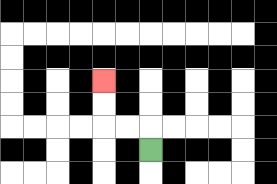{'start': '[6, 6]', 'end': '[4, 3]', 'path_directions': 'U,L,L,U,U', 'path_coordinates': '[[6, 6], [6, 5], [5, 5], [4, 5], [4, 4], [4, 3]]'}